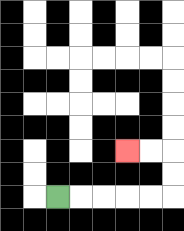{'start': '[2, 8]', 'end': '[5, 6]', 'path_directions': 'R,R,R,R,R,U,U,L,L', 'path_coordinates': '[[2, 8], [3, 8], [4, 8], [5, 8], [6, 8], [7, 8], [7, 7], [7, 6], [6, 6], [5, 6]]'}